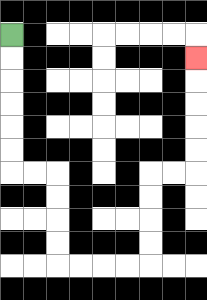{'start': '[0, 1]', 'end': '[8, 2]', 'path_directions': 'D,D,D,D,D,D,R,R,D,D,D,D,R,R,R,R,U,U,U,U,R,R,U,U,U,U,U', 'path_coordinates': '[[0, 1], [0, 2], [0, 3], [0, 4], [0, 5], [0, 6], [0, 7], [1, 7], [2, 7], [2, 8], [2, 9], [2, 10], [2, 11], [3, 11], [4, 11], [5, 11], [6, 11], [6, 10], [6, 9], [6, 8], [6, 7], [7, 7], [8, 7], [8, 6], [8, 5], [8, 4], [8, 3], [8, 2]]'}